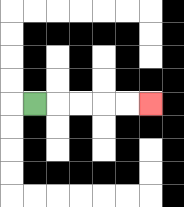{'start': '[1, 4]', 'end': '[6, 4]', 'path_directions': 'R,R,R,R,R', 'path_coordinates': '[[1, 4], [2, 4], [3, 4], [4, 4], [5, 4], [6, 4]]'}